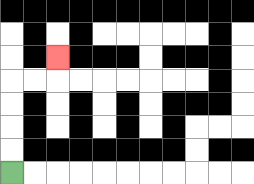{'start': '[0, 7]', 'end': '[2, 2]', 'path_directions': 'U,U,U,U,R,R,U', 'path_coordinates': '[[0, 7], [0, 6], [0, 5], [0, 4], [0, 3], [1, 3], [2, 3], [2, 2]]'}